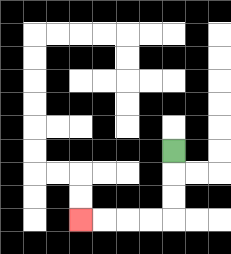{'start': '[7, 6]', 'end': '[3, 9]', 'path_directions': 'D,D,D,L,L,L,L', 'path_coordinates': '[[7, 6], [7, 7], [7, 8], [7, 9], [6, 9], [5, 9], [4, 9], [3, 9]]'}